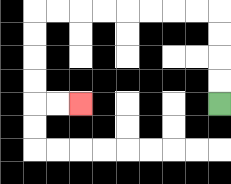{'start': '[9, 4]', 'end': '[3, 4]', 'path_directions': 'U,U,U,U,L,L,L,L,L,L,L,L,D,D,D,D,R,R', 'path_coordinates': '[[9, 4], [9, 3], [9, 2], [9, 1], [9, 0], [8, 0], [7, 0], [6, 0], [5, 0], [4, 0], [3, 0], [2, 0], [1, 0], [1, 1], [1, 2], [1, 3], [1, 4], [2, 4], [3, 4]]'}